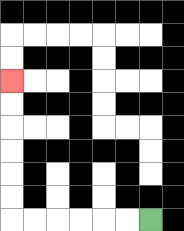{'start': '[6, 9]', 'end': '[0, 3]', 'path_directions': 'L,L,L,L,L,L,U,U,U,U,U,U', 'path_coordinates': '[[6, 9], [5, 9], [4, 9], [3, 9], [2, 9], [1, 9], [0, 9], [0, 8], [0, 7], [0, 6], [0, 5], [0, 4], [0, 3]]'}